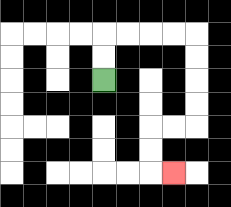{'start': '[4, 3]', 'end': '[7, 7]', 'path_directions': 'U,U,R,R,R,R,D,D,D,D,L,L,D,D,R', 'path_coordinates': '[[4, 3], [4, 2], [4, 1], [5, 1], [6, 1], [7, 1], [8, 1], [8, 2], [8, 3], [8, 4], [8, 5], [7, 5], [6, 5], [6, 6], [6, 7], [7, 7]]'}